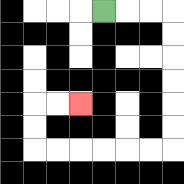{'start': '[4, 0]', 'end': '[3, 4]', 'path_directions': 'R,R,R,D,D,D,D,D,D,L,L,L,L,L,L,U,U,R,R', 'path_coordinates': '[[4, 0], [5, 0], [6, 0], [7, 0], [7, 1], [7, 2], [7, 3], [7, 4], [7, 5], [7, 6], [6, 6], [5, 6], [4, 6], [3, 6], [2, 6], [1, 6], [1, 5], [1, 4], [2, 4], [3, 4]]'}